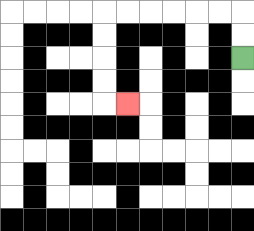{'start': '[10, 2]', 'end': '[5, 4]', 'path_directions': 'U,U,L,L,L,L,L,L,D,D,D,D,R', 'path_coordinates': '[[10, 2], [10, 1], [10, 0], [9, 0], [8, 0], [7, 0], [6, 0], [5, 0], [4, 0], [4, 1], [4, 2], [4, 3], [4, 4], [5, 4]]'}